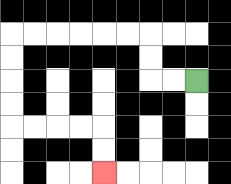{'start': '[8, 3]', 'end': '[4, 7]', 'path_directions': 'L,L,U,U,L,L,L,L,L,L,D,D,D,D,R,R,R,R,D,D', 'path_coordinates': '[[8, 3], [7, 3], [6, 3], [6, 2], [6, 1], [5, 1], [4, 1], [3, 1], [2, 1], [1, 1], [0, 1], [0, 2], [0, 3], [0, 4], [0, 5], [1, 5], [2, 5], [3, 5], [4, 5], [4, 6], [4, 7]]'}